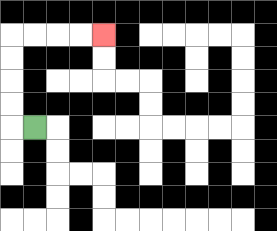{'start': '[1, 5]', 'end': '[4, 1]', 'path_directions': 'L,U,U,U,U,R,R,R,R', 'path_coordinates': '[[1, 5], [0, 5], [0, 4], [0, 3], [0, 2], [0, 1], [1, 1], [2, 1], [3, 1], [4, 1]]'}